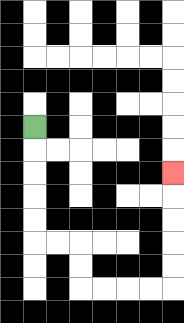{'start': '[1, 5]', 'end': '[7, 7]', 'path_directions': 'D,D,D,D,D,R,R,D,D,R,R,R,R,U,U,U,U,U', 'path_coordinates': '[[1, 5], [1, 6], [1, 7], [1, 8], [1, 9], [1, 10], [2, 10], [3, 10], [3, 11], [3, 12], [4, 12], [5, 12], [6, 12], [7, 12], [7, 11], [7, 10], [7, 9], [7, 8], [7, 7]]'}